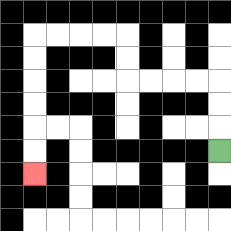{'start': '[9, 6]', 'end': '[1, 7]', 'path_directions': 'U,U,U,L,L,L,L,U,U,L,L,L,L,D,D,D,D,D,D', 'path_coordinates': '[[9, 6], [9, 5], [9, 4], [9, 3], [8, 3], [7, 3], [6, 3], [5, 3], [5, 2], [5, 1], [4, 1], [3, 1], [2, 1], [1, 1], [1, 2], [1, 3], [1, 4], [1, 5], [1, 6], [1, 7]]'}